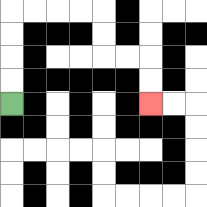{'start': '[0, 4]', 'end': '[6, 4]', 'path_directions': 'U,U,U,U,R,R,R,R,D,D,R,R,D,D', 'path_coordinates': '[[0, 4], [0, 3], [0, 2], [0, 1], [0, 0], [1, 0], [2, 0], [3, 0], [4, 0], [4, 1], [4, 2], [5, 2], [6, 2], [6, 3], [6, 4]]'}